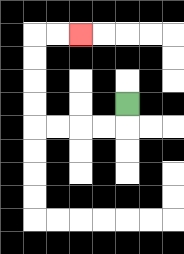{'start': '[5, 4]', 'end': '[3, 1]', 'path_directions': 'D,L,L,L,L,U,U,U,U,R,R', 'path_coordinates': '[[5, 4], [5, 5], [4, 5], [3, 5], [2, 5], [1, 5], [1, 4], [1, 3], [1, 2], [1, 1], [2, 1], [3, 1]]'}